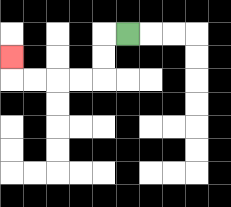{'start': '[5, 1]', 'end': '[0, 2]', 'path_directions': 'L,D,D,L,L,L,L,U', 'path_coordinates': '[[5, 1], [4, 1], [4, 2], [4, 3], [3, 3], [2, 3], [1, 3], [0, 3], [0, 2]]'}